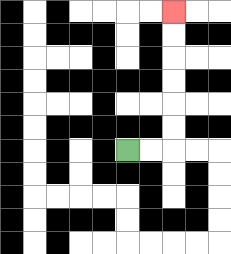{'start': '[5, 6]', 'end': '[7, 0]', 'path_directions': 'R,R,U,U,U,U,U,U', 'path_coordinates': '[[5, 6], [6, 6], [7, 6], [7, 5], [7, 4], [7, 3], [7, 2], [7, 1], [7, 0]]'}